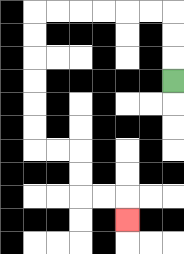{'start': '[7, 3]', 'end': '[5, 9]', 'path_directions': 'U,U,U,L,L,L,L,L,L,D,D,D,D,D,D,R,R,D,D,R,R,D', 'path_coordinates': '[[7, 3], [7, 2], [7, 1], [7, 0], [6, 0], [5, 0], [4, 0], [3, 0], [2, 0], [1, 0], [1, 1], [1, 2], [1, 3], [1, 4], [1, 5], [1, 6], [2, 6], [3, 6], [3, 7], [3, 8], [4, 8], [5, 8], [5, 9]]'}